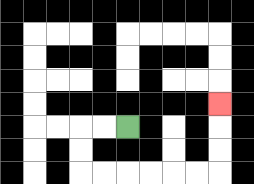{'start': '[5, 5]', 'end': '[9, 4]', 'path_directions': 'L,L,D,D,R,R,R,R,R,R,U,U,U', 'path_coordinates': '[[5, 5], [4, 5], [3, 5], [3, 6], [3, 7], [4, 7], [5, 7], [6, 7], [7, 7], [8, 7], [9, 7], [9, 6], [9, 5], [9, 4]]'}